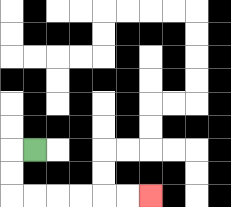{'start': '[1, 6]', 'end': '[6, 8]', 'path_directions': 'L,D,D,R,R,R,R,R,R', 'path_coordinates': '[[1, 6], [0, 6], [0, 7], [0, 8], [1, 8], [2, 8], [3, 8], [4, 8], [5, 8], [6, 8]]'}